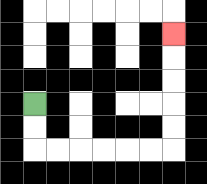{'start': '[1, 4]', 'end': '[7, 1]', 'path_directions': 'D,D,R,R,R,R,R,R,U,U,U,U,U', 'path_coordinates': '[[1, 4], [1, 5], [1, 6], [2, 6], [3, 6], [4, 6], [5, 6], [6, 6], [7, 6], [7, 5], [7, 4], [7, 3], [7, 2], [7, 1]]'}